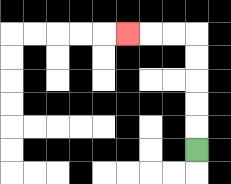{'start': '[8, 6]', 'end': '[5, 1]', 'path_directions': 'U,U,U,U,U,L,L,L', 'path_coordinates': '[[8, 6], [8, 5], [8, 4], [8, 3], [8, 2], [8, 1], [7, 1], [6, 1], [5, 1]]'}